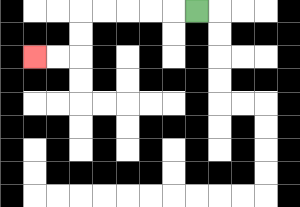{'start': '[8, 0]', 'end': '[1, 2]', 'path_directions': 'L,L,L,L,L,D,D,L,L', 'path_coordinates': '[[8, 0], [7, 0], [6, 0], [5, 0], [4, 0], [3, 0], [3, 1], [3, 2], [2, 2], [1, 2]]'}